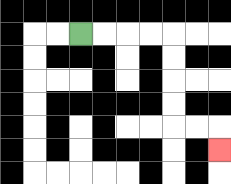{'start': '[3, 1]', 'end': '[9, 6]', 'path_directions': 'R,R,R,R,D,D,D,D,R,R,D', 'path_coordinates': '[[3, 1], [4, 1], [5, 1], [6, 1], [7, 1], [7, 2], [7, 3], [7, 4], [7, 5], [8, 5], [9, 5], [9, 6]]'}